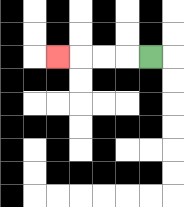{'start': '[6, 2]', 'end': '[2, 2]', 'path_directions': 'L,L,L,L', 'path_coordinates': '[[6, 2], [5, 2], [4, 2], [3, 2], [2, 2]]'}